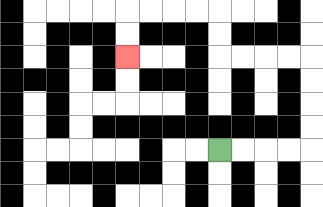{'start': '[9, 6]', 'end': '[5, 2]', 'path_directions': 'R,R,R,R,U,U,U,U,L,L,L,L,U,U,L,L,L,L,D,D', 'path_coordinates': '[[9, 6], [10, 6], [11, 6], [12, 6], [13, 6], [13, 5], [13, 4], [13, 3], [13, 2], [12, 2], [11, 2], [10, 2], [9, 2], [9, 1], [9, 0], [8, 0], [7, 0], [6, 0], [5, 0], [5, 1], [5, 2]]'}